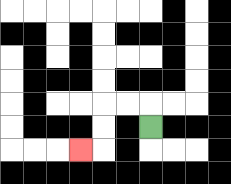{'start': '[6, 5]', 'end': '[3, 6]', 'path_directions': 'U,L,L,D,D,L', 'path_coordinates': '[[6, 5], [6, 4], [5, 4], [4, 4], [4, 5], [4, 6], [3, 6]]'}